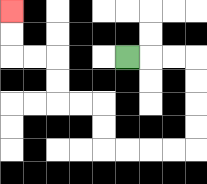{'start': '[5, 2]', 'end': '[0, 0]', 'path_directions': 'R,R,R,D,D,D,D,L,L,L,L,U,U,L,L,U,U,L,L,U,U', 'path_coordinates': '[[5, 2], [6, 2], [7, 2], [8, 2], [8, 3], [8, 4], [8, 5], [8, 6], [7, 6], [6, 6], [5, 6], [4, 6], [4, 5], [4, 4], [3, 4], [2, 4], [2, 3], [2, 2], [1, 2], [0, 2], [0, 1], [0, 0]]'}